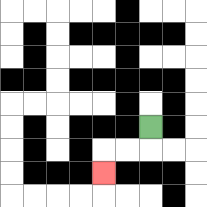{'start': '[6, 5]', 'end': '[4, 7]', 'path_directions': 'D,L,L,D', 'path_coordinates': '[[6, 5], [6, 6], [5, 6], [4, 6], [4, 7]]'}